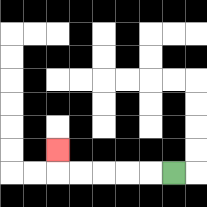{'start': '[7, 7]', 'end': '[2, 6]', 'path_directions': 'L,L,L,L,L,U', 'path_coordinates': '[[7, 7], [6, 7], [5, 7], [4, 7], [3, 7], [2, 7], [2, 6]]'}